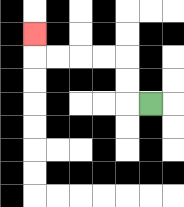{'start': '[6, 4]', 'end': '[1, 1]', 'path_directions': 'L,U,U,L,L,L,L,U', 'path_coordinates': '[[6, 4], [5, 4], [5, 3], [5, 2], [4, 2], [3, 2], [2, 2], [1, 2], [1, 1]]'}